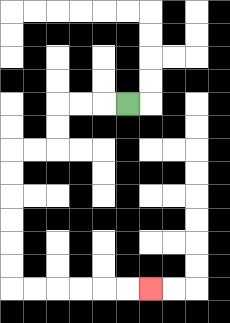{'start': '[5, 4]', 'end': '[6, 12]', 'path_directions': 'L,L,L,D,D,L,L,D,D,D,D,D,D,R,R,R,R,R,R', 'path_coordinates': '[[5, 4], [4, 4], [3, 4], [2, 4], [2, 5], [2, 6], [1, 6], [0, 6], [0, 7], [0, 8], [0, 9], [0, 10], [0, 11], [0, 12], [1, 12], [2, 12], [3, 12], [4, 12], [5, 12], [6, 12]]'}